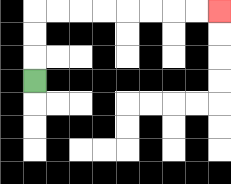{'start': '[1, 3]', 'end': '[9, 0]', 'path_directions': 'U,U,U,R,R,R,R,R,R,R,R', 'path_coordinates': '[[1, 3], [1, 2], [1, 1], [1, 0], [2, 0], [3, 0], [4, 0], [5, 0], [6, 0], [7, 0], [8, 0], [9, 0]]'}